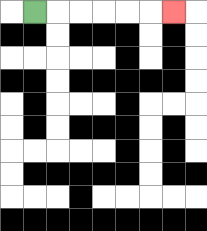{'start': '[1, 0]', 'end': '[7, 0]', 'path_directions': 'R,R,R,R,R,R', 'path_coordinates': '[[1, 0], [2, 0], [3, 0], [4, 0], [5, 0], [6, 0], [7, 0]]'}